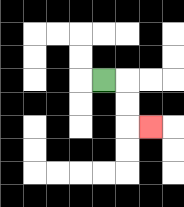{'start': '[4, 3]', 'end': '[6, 5]', 'path_directions': 'R,D,D,R', 'path_coordinates': '[[4, 3], [5, 3], [5, 4], [5, 5], [6, 5]]'}